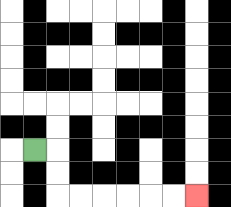{'start': '[1, 6]', 'end': '[8, 8]', 'path_directions': 'R,D,D,R,R,R,R,R,R', 'path_coordinates': '[[1, 6], [2, 6], [2, 7], [2, 8], [3, 8], [4, 8], [5, 8], [6, 8], [7, 8], [8, 8]]'}